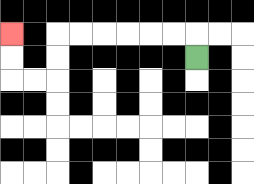{'start': '[8, 2]', 'end': '[0, 1]', 'path_directions': 'U,L,L,L,L,L,L,D,D,L,L,U,U', 'path_coordinates': '[[8, 2], [8, 1], [7, 1], [6, 1], [5, 1], [4, 1], [3, 1], [2, 1], [2, 2], [2, 3], [1, 3], [0, 3], [0, 2], [0, 1]]'}